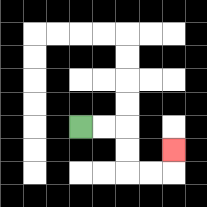{'start': '[3, 5]', 'end': '[7, 6]', 'path_directions': 'R,R,D,D,R,R,U', 'path_coordinates': '[[3, 5], [4, 5], [5, 5], [5, 6], [5, 7], [6, 7], [7, 7], [7, 6]]'}